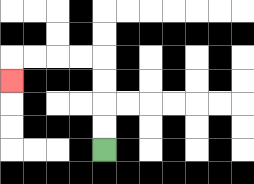{'start': '[4, 6]', 'end': '[0, 3]', 'path_directions': 'U,U,U,U,L,L,L,L,D', 'path_coordinates': '[[4, 6], [4, 5], [4, 4], [4, 3], [4, 2], [3, 2], [2, 2], [1, 2], [0, 2], [0, 3]]'}